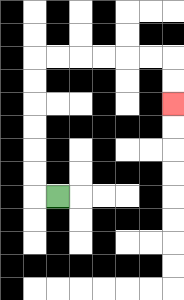{'start': '[2, 8]', 'end': '[7, 4]', 'path_directions': 'L,U,U,U,U,U,U,R,R,R,R,R,R,D,D', 'path_coordinates': '[[2, 8], [1, 8], [1, 7], [1, 6], [1, 5], [1, 4], [1, 3], [1, 2], [2, 2], [3, 2], [4, 2], [5, 2], [6, 2], [7, 2], [7, 3], [7, 4]]'}